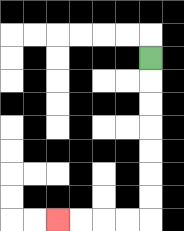{'start': '[6, 2]', 'end': '[2, 9]', 'path_directions': 'D,D,D,D,D,D,D,L,L,L,L', 'path_coordinates': '[[6, 2], [6, 3], [6, 4], [6, 5], [6, 6], [6, 7], [6, 8], [6, 9], [5, 9], [4, 9], [3, 9], [2, 9]]'}